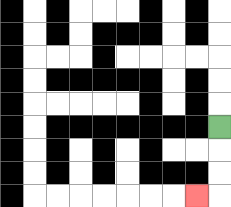{'start': '[9, 5]', 'end': '[8, 8]', 'path_directions': 'D,D,D,L', 'path_coordinates': '[[9, 5], [9, 6], [9, 7], [9, 8], [8, 8]]'}